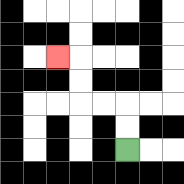{'start': '[5, 6]', 'end': '[2, 2]', 'path_directions': 'U,U,L,L,U,U,L', 'path_coordinates': '[[5, 6], [5, 5], [5, 4], [4, 4], [3, 4], [3, 3], [3, 2], [2, 2]]'}